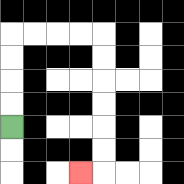{'start': '[0, 5]', 'end': '[3, 7]', 'path_directions': 'U,U,U,U,R,R,R,R,D,D,D,D,D,D,L', 'path_coordinates': '[[0, 5], [0, 4], [0, 3], [0, 2], [0, 1], [1, 1], [2, 1], [3, 1], [4, 1], [4, 2], [4, 3], [4, 4], [4, 5], [4, 6], [4, 7], [3, 7]]'}